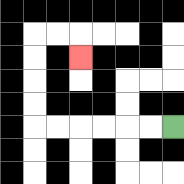{'start': '[7, 5]', 'end': '[3, 2]', 'path_directions': 'L,L,L,L,L,L,U,U,U,U,R,R,D', 'path_coordinates': '[[7, 5], [6, 5], [5, 5], [4, 5], [3, 5], [2, 5], [1, 5], [1, 4], [1, 3], [1, 2], [1, 1], [2, 1], [3, 1], [3, 2]]'}